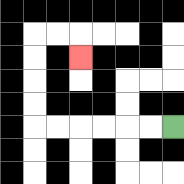{'start': '[7, 5]', 'end': '[3, 2]', 'path_directions': 'L,L,L,L,L,L,U,U,U,U,R,R,D', 'path_coordinates': '[[7, 5], [6, 5], [5, 5], [4, 5], [3, 5], [2, 5], [1, 5], [1, 4], [1, 3], [1, 2], [1, 1], [2, 1], [3, 1], [3, 2]]'}